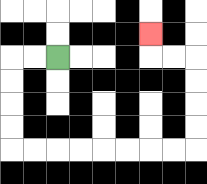{'start': '[2, 2]', 'end': '[6, 1]', 'path_directions': 'L,L,D,D,D,D,R,R,R,R,R,R,R,R,U,U,U,U,L,L,U', 'path_coordinates': '[[2, 2], [1, 2], [0, 2], [0, 3], [0, 4], [0, 5], [0, 6], [1, 6], [2, 6], [3, 6], [4, 6], [5, 6], [6, 6], [7, 6], [8, 6], [8, 5], [8, 4], [8, 3], [8, 2], [7, 2], [6, 2], [6, 1]]'}